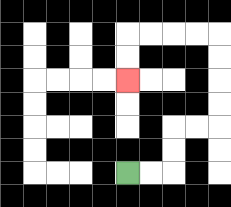{'start': '[5, 7]', 'end': '[5, 3]', 'path_directions': 'R,R,U,U,R,R,U,U,U,U,L,L,L,L,D,D', 'path_coordinates': '[[5, 7], [6, 7], [7, 7], [7, 6], [7, 5], [8, 5], [9, 5], [9, 4], [9, 3], [9, 2], [9, 1], [8, 1], [7, 1], [6, 1], [5, 1], [5, 2], [5, 3]]'}